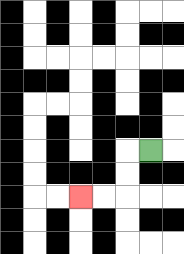{'start': '[6, 6]', 'end': '[3, 8]', 'path_directions': 'L,D,D,L,L', 'path_coordinates': '[[6, 6], [5, 6], [5, 7], [5, 8], [4, 8], [3, 8]]'}